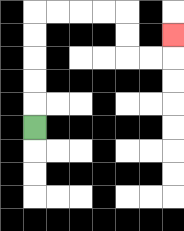{'start': '[1, 5]', 'end': '[7, 1]', 'path_directions': 'U,U,U,U,U,R,R,R,R,D,D,R,R,U', 'path_coordinates': '[[1, 5], [1, 4], [1, 3], [1, 2], [1, 1], [1, 0], [2, 0], [3, 0], [4, 0], [5, 0], [5, 1], [5, 2], [6, 2], [7, 2], [7, 1]]'}